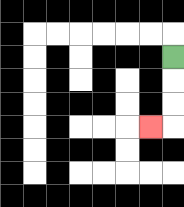{'start': '[7, 2]', 'end': '[6, 5]', 'path_directions': 'D,D,D,L', 'path_coordinates': '[[7, 2], [7, 3], [7, 4], [7, 5], [6, 5]]'}